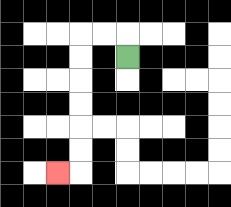{'start': '[5, 2]', 'end': '[2, 7]', 'path_directions': 'U,L,L,D,D,D,D,D,D,L', 'path_coordinates': '[[5, 2], [5, 1], [4, 1], [3, 1], [3, 2], [3, 3], [3, 4], [3, 5], [3, 6], [3, 7], [2, 7]]'}